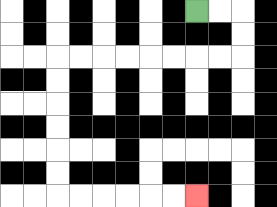{'start': '[8, 0]', 'end': '[8, 8]', 'path_directions': 'R,R,D,D,L,L,L,L,L,L,L,L,D,D,D,D,D,D,R,R,R,R,R,R', 'path_coordinates': '[[8, 0], [9, 0], [10, 0], [10, 1], [10, 2], [9, 2], [8, 2], [7, 2], [6, 2], [5, 2], [4, 2], [3, 2], [2, 2], [2, 3], [2, 4], [2, 5], [2, 6], [2, 7], [2, 8], [3, 8], [4, 8], [5, 8], [6, 8], [7, 8], [8, 8]]'}